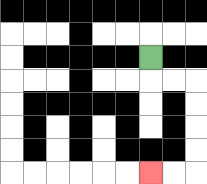{'start': '[6, 2]', 'end': '[6, 7]', 'path_directions': 'D,R,R,D,D,D,D,L,L', 'path_coordinates': '[[6, 2], [6, 3], [7, 3], [8, 3], [8, 4], [8, 5], [8, 6], [8, 7], [7, 7], [6, 7]]'}